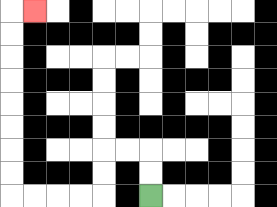{'start': '[6, 8]', 'end': '[1, 0]', 'path_directions': 'U,U,L,L,D,D,L,L,L,L,U,U,U,U,U,U,U,U,R', 'path_coordinates': '[[6, 8], [6, 7], [6, 6], [5, 6], [4, 6], [4, 7], [4, 8], [3, 8], [2, 8], [1, 8], [0, 8], [0, 7], [0, 6], [0, 5], [0, 4], [0, 3], [0, 2], [0, 1], [0, 0], [1, 0]]'}